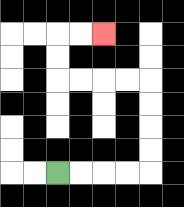{'start': '[2, 7]', 'end': '[4, 1]', 'path_directions': 'R,R,R,R,U,U,U,U,L,L,L,L,U,U,R,R', 'path_coordinates': '[[2, 7], [3, 7], [4, 7], [5, 7], [6, 7], [6, 6], [6, 5], [6, 4], [6, 3], [5, 3], [4, 3], [3, 3], [2, 3], [2, 2], [2, 1], [3, 1], [4, 1]]'}